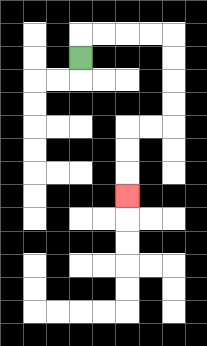{'start': '[3, 2]', 'end': '[5, 8]', 'path_directions': 'U,R,R,R,R,D,D,D,D,L,L,D,D,D', 'path_coordinates': '[[3, 2], [3, 1], [4, 1], [5, 1], [6, 1], [7, 1], [7, 2], [7, 3], [7, 4], [7, 5], [6, 5], [5, 5], [5, 6], [5, 7], [5, 8]]'}